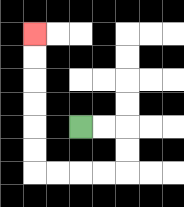{'start': '[3, 5]', 'end': '[1, 1]', 'path_directions': 'R,R,D,D,L,L,L,L,U,U,U,U,U,U', 'path_coordinates': '[[3, 5], [4, 5], [5, 5], [5, 6], [5, 7], [4, 7], [3, 7], [2, 7], [1, 7], [1, 6], [1, 5], [1, 4], [1, 3], [1, 2], [1, 1]]'}